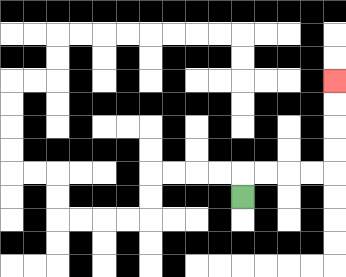{'start': '[10, 8]', 'end': '[14, 3]', 'path_directions': 'U,R,R,R,R,U,U,U,U', 'path_coordinates': '[[10, 8], [10, 7], [11, 7], [12, 7], [13, 7], [14, 7], [14, 6], [14, 5], [14, 4], [14, 3]]'}